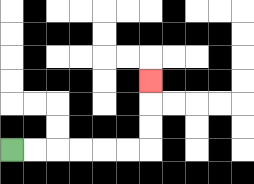{'start': '[0, 6]', 'end': '[6, 3]', 'path_directions': 'R,R,R,R,R,R,U,U,U', 'path_coordinates': '[[0, 6], [1, 6], [2, 6], [3, 6], [4, 6], [5, 6], [6, 6], [6, 5], [6, 4], [6, 3]]'}